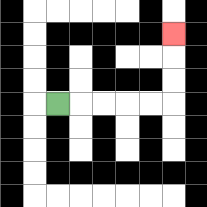{'start': '[2, 4]', 'end': '[7, 1]', 'path_directions': 'R,R,R,R,R,U,U,U', 'path_coordinates': '[[2, 4], [3, 4], [4, 4], [5, 4], [6, 4], [7, 4], [7, 3], [7, 2], [7, 1]]'}